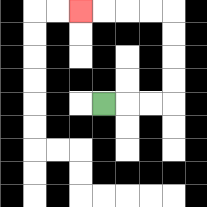{'start': '[4, 4]', 'end': '[3, 0]', 'path_directions': 'R,R,R,U,U,U,U,L,L,L,L', 'path_coordinates': '[[4, 4], [5, 4], [6, 4], [7, 4], [7, 3], [7, 2], [7, 1], [7, 0], [6, 0], [5, 0], [4, 0], [3, 0]]'}